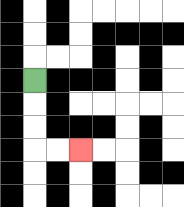{'start': '[1, 3]', 'end': '[3, 6]', 'path_directions': 'D,D,D,R,R', 'path_coordinates': '[[1, 3], [1, 4], [1, 5], [1, 6], [2, 6], [3, 6]]'}